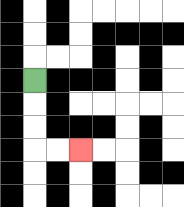{'start': '[1, 3]', 'end': '[3, 6]', 'path_directions': 'D,D,D,R,R', 'path_coordinates': '[[1, 3], [1, 4], [1, 5], [1, 6], [2, 6], [3, 6]]'}